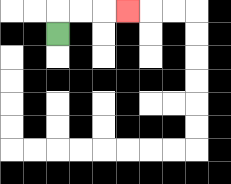{'start': '[2, 1]', 'end': '[5, 0]', 'path_directions': 'U,R,R,R', 'path_coordinates': '[[2, 1], [2, 0], [3, 0], [4, 0], [5, 0]]'}